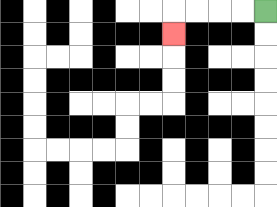{'start': '[11, 0]', 'end': '[7, 1]', 'path_directions': 'L,L,L,L,D', 'path_coordinates': '[[11, 0], [10, 0], [9, 0], [8, 0], [7, 0], [7, 1]]'}